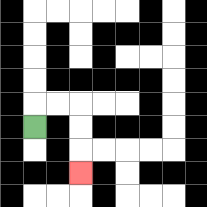{'start': '[1, 5]', 'end': '[3, 7]', 'path_directions': 'U,R,R,D,D,D', 'path_coordinates': '[[1, 5], [1, 4], [2, 4], [3, 4], [3, 5], [3, 6], [3, 7]]'}